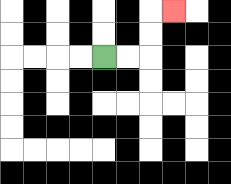{'start': '[4, 2]', 'end': '[7, 0]', 'path_directions': 'R,R,U,U,R', 'path_coordinates': '[[4, 2], [5, 2], [6, 2], [6, 1], [6, 0], [7, 0]]'}